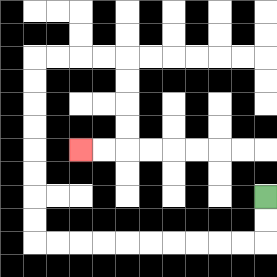{'start': '[11, 8]', 'end': '[3, 6]', 'path_directions': 'D,D,L,L,L,L,L,L,L,L,L,L,U,U,U,U,U,U,U,U,R,R,R,R,D,D,D,D,L,L', 'path_coordinates': '[[11, 8], [11, 9], [11, 10], [10, 10], [9, 10], [8, 10], [7, 10], [6, 10], [5, 10], [4, 10], [3, 10], [2, 10], [1, 10], [1, 9], [1, 8], [1, 7], [1, 6], [1, 5], [1, 4], [1, 3], [1, 2], [2, 2], [3, 2], [4, 2], [5, 2], [5, 3], [5, 4], [5, 5], [5, 6], [4, 6], [3, 6]]'}